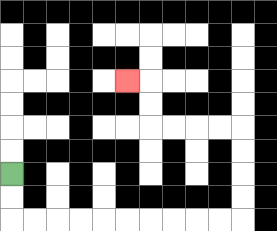{'start': '[0, 7]', 'end': '[5, 3]', 'path_directions': 'D,D,R,R,R,R,R,R,R,R,R,R,U,U,U,U,L,L,L,L,U,U,L', 'path_coordinates': '[[0, 7], [0, 8], [0, 9], [1, 9], [2, 9], [3, 9], [4, 9], [5, 9], [6, 9], [7, 9], [8, 9], [9, 9], [10, 9], [10, 8], [10, 7], [10, 6], [10, 5], [9, 5], [8, 5], [7, 5], [6, 5], [6, 4], [6, 3], [5, 3]]'}